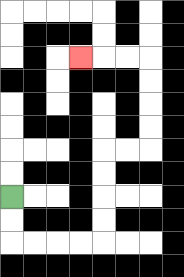{'start': '[0, 8]', 'end': '[3, 2]', 'path_directions': 'D,D,R,R,R,R,U,U,U,U,R,R,U,U,U,U,L,L,L', 'path_coordinates': '[[0, 8], [0, 9], [0, 10], [1, 10], [2, 10], [3, 10], [4, 10], [4, 9], [4, 8], [4, 7], [4, 6], [5, 6], [6, 6], [6, 5], [6, 4], [6, 3], [6, 2], [5, 2], [4, 2], [3, 2]]'}